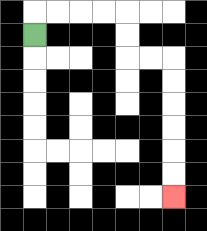{'start': '[1, 1]', 'end': '[7, 8]', 'path_directions': 'U,R,R,R,R,D,D,R,R,D,D,D,D,D,D', 'path_coordinates': '[[1, 1], [1, 0], [2, 0], [3, 0], [4, 0], [5, 0], [5, 1], [5, 2], [6, 2], [7, 2], [7, 3], [7, 4], [7, 5], [7, 6], [7, 7], [7, 8]]'}